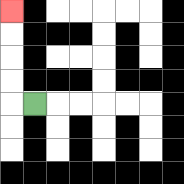{'start': '[1, 4]', 'end': '[0, 0]', 'path_directions': 'L,U,U,U,U', 'path_coordinates': '[[1, 4], [0, 4], [0, 3], [0, 2], [0, 1], [0, 0]]'}